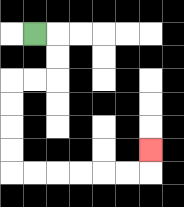{'start': '[1, 1]', 'end': '[6, 6]', 'path_directions': 'R,D,D,L,L,D,D,D,D,R,R,R,R,R,R,U', 'path_coordinates': '[[1, 1], [2, 1], [2, 2], [2, 3], [1, 3], [0, 3], [0, 4], [0, 5], [0, 6], [0, 7], [1, 7], [2, 7], [3, 7], [4, 7], [5, 7], [6, 7], [6, 6]]'}